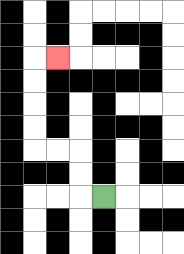{'start': '[4, 8]', 'end': '[2, 2]', 'path_directions': 'L,U,U,L,L,U,U,U,U,R', 'path_coordinates': '[[4, 8], [3, 8], [3, 7], [3, 6], [2, 6], [1, 6], [1, 5], [1, 4], [1, 3], [1, 2], [2, 2]]'}